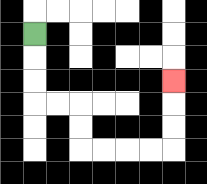{'start': '[1, 1]', 'end': '[7, 3]', 'path_directions': 'D,D,D,R,R,D,D,R,R,R,R,U,U,U', 'path_coordinates': '[[1, 1], [1, 2], [1, 3], [1, 4], [2, 4], [3, 4], [3, 5], [3, 6], [4, 6], [5, 6], [6, 6], [7, 6], [7, 5], [7, 4], [7, 3]]'}